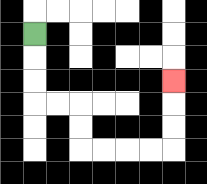{'start': '[1, 1]', 'end': '[7, 3]', 'path_directions': 'D,D,D,R,R,D,D,R,R,R,R,U,U,U', 'path_coordinates': '[[1, 1], [1, 2], [1, 3], [1, 4], [2, 4], [3, 4], [3, 5], [3, 6], [4, 6], [5, 6], [6, 6], [7, 6], [7, 5], [7, 4], [7, 3]]'}